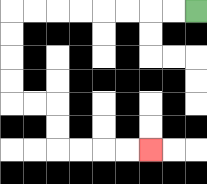{'start': '[8, 0]', 'end': '[6, 6]', 'path_directions': 'L,L,L,L,L,L,L,L,D,D,D,D,R,R,D,D,R,R,R,R', 'path_coordinates': '[[8, 0], [7, 0], [6, 0], [5, 0], [4, 0], [3, 0], [2, 0], [1, 0], [0, 0], [0, 1], [0, 2], [0, 3], [0, 4], [1, 4], [2, 4], [2, 5], [2, 6], [3, 6], [4, 6], [5, 6], [6, 6]]'}